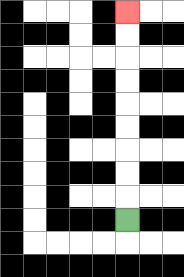{'start': '[5, 9]', 'end': '[5, 0]', 'path_directions': 'U,U,U,U,U,U,U,U,U', 'path_coordinates': '[[5, 9], [5, 8], [5, 7], [5, 6], [5, 5], [5, 4], [5, 3], [5, 2], [5, 1], [5, 0]]'}